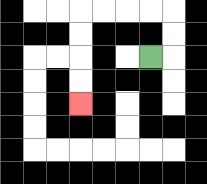{'start': '[6, 2]', 'end': '[3, 4]', 'path_directions': 'R,U,U,L,L,L,L,D,D,D,D', 'path_coordinates': '[[6, 2], [7, 2], [7, 1], [7, 0], [6, 0], [5, 0], [4, 0], [3, 0], [3, 1], [3, 2], [3, 3], [3, 4]]'}